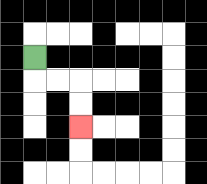{'start': '[1, 2]', 'end': '[3, 5]', 'path_directions': 'D,R,R,D,D', 'path_coordinates': '[[1, 2], [1, 3], [2, 3], [3, 3], [3, 4], [3, 5]]'}